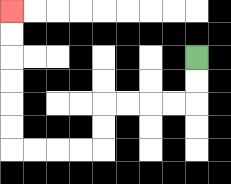{'start': '[8, 2]', 'end': '[0, 0]', 'path_directions': 'D,D,L,L,L,L,D,D,L,L,L,L,U,U,U,U,U,U', 'path_coordinates': '[[8, 2], [8, 3], [8, 4], [7, 4], [6, 4], [5, 4], [4, 4], [4, 5], [4, 6], [3, 6], [2, 6], [1, 6], [0, 6], [0, 5], [0, 4], [0, 3], [0, 2], [0, 1], [0, 0]]'}